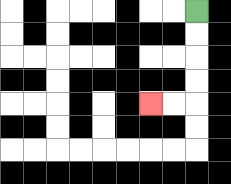{'start': '[8, 0]', 'end': '[6, 4]', 'path_directions': 'D,D,D,D,L,L', 'path_coordinates': '[[8, 0], [8, 1], [8, 2], [8, 3], [8, 4], [7, 4], [6, 4]]'}